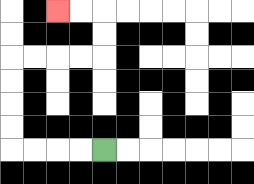{'start': '[4, 6]', 'end': '[2, 0]', 'path_directions': 'L,L,L,L,U,U,U,U,R,R,R,R,U,U,L,L', 'path_coordinates': '[[4, 6], [3, 6], [2, 6], [1, 6], [0, 6], [0, 5], [0, 4], [0, 3], [0, 2], [1, 2], [2, 2], [3, 2], [4, 2], [4, 1], [4, 0], [3, 0], [2, 0]]'}